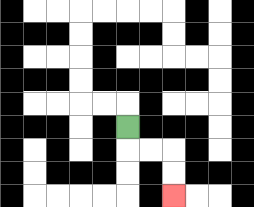{'start': '[5, 5]', 'end': '[7, 8]', 'path_directions': 'D,R,R,D,D', 'path_coordinates': '[[5, 5], [5, 6], [6, 6], [7, 6], [7, 7], [7, 8]]'}